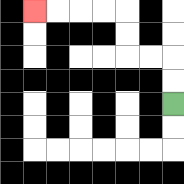{'start': '[7, 4]', 'end': '[1, 0]', 'path_directions': 'U,U,L,L,U,U,L,L,L,L', 'path_coordinates': '[[7, 4], [7, 3], [7, 2], [6, 2], [5, 2], [5, 1], [5, 0], [4, 0], [3, 0], [2, 0], [1, 0]]'}